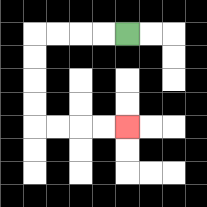{'start': '[5, 1]', 'end': '[5, 5]', 'path_directions': 'L,L,L,L,D,D,D,D,R,R,R,R', 'path_coordinates': '[[5, 1], [4, 1], [3, 1], [2, 1], [1, 1], [1, 2], [1, 3], [1, 4], [1, 5], [2, 5], [3, 5], [4, 5], [5, 5]]'}